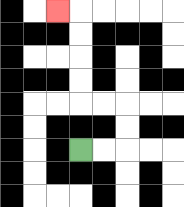{'start': '[3, 6]', 'end': '[2, 0]', 'path_directions': 'R,R,U,U,L,L,U,U,U,U,L', 'path_coordinates': '[[3, 6], [4, 6], [5, 6], [5, 5], [5, 4], [4, 4], [3, 4], [3, 3], [3, 2], [3, 1], [3, 0], [2, 0]]'}